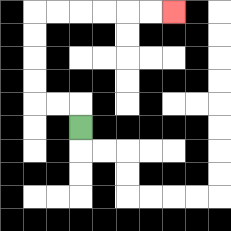{'start': '[3, 5]', 'end': '[7, 0]', 'path_directions': 'U,L,L,U,U,U,U,R,R,R,R,R,R', 'path_coordinates': '[[3, 5], [3, 4], [2, 4], [1, 4], [1, 3], [1, 2], [1, 1], [1, 0], [2, 0], [3, 0], [4, 0], [5, 0], [6, 0], [7, 0]]'}